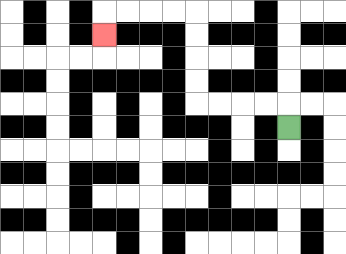{'start': '[12, 5]', 'end': '[4, 1]', 'path_directions': 'U,L,L,L,L,U,U,U,U,L,L,L,L,D', 'path_coordinates': '[[12, 5], [12, 4], [11, 4], [10, 4], [9, 4], [8, 4], [8, 3], [8, 2], [8, 1], [8, 0], [7, 0], [6, 0], [5, 0], [4, 0], [4, 1]]'}